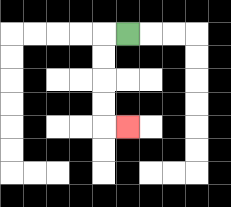{'start': '[5, 1]', 'end': '[5, 5]', 'path_directions': 'L,D,D,D,D,R', 'path_coordinates': '[[5, 1], [4, 1], [4, 2], [4, 3], [4, 4], [4, 5], [5, 5]]'}